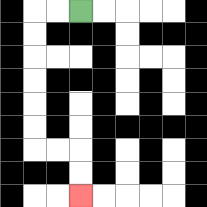{'start': '[3, 0]', 'end': '[3, 8]', 'path_directions': 'L,L,D,D,D,D,D,D,R,R,D,D', 'path_coordinates': '[[3, 0], [2, 0], [1, 0], [1, 1], [1, 2], [1, 3], [1, 4], [1, 5], [1, 6], [2, 6], [3, 6], [3, 7], [3, 8]]'}